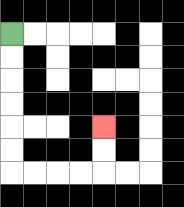{'start': '[0, 1]', 'end': '[4, 5]', 'path_directions': 'D,D,D,D,D,D,R,R,R,R,U,U', 'path_coordinates': '[[0, 1], [0, 2], [0, 3], [0, 4], [0, 5], [0, 6], [0, 7], [1, 7], [2, 7], [3, 7], [4, 7], [4, 6], [4, 5]]'}